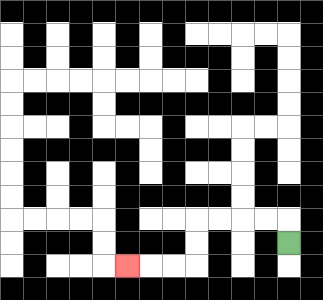{'start': '[12, 10]', 'end': '[5, 11]', 'path_directions': 'U,L,L,L,L,D,D,L,L,L', 'path_coordinates': '[[12, 10], [12, 9], [11, 9], [10, 9], [9, 9], [8, 9], [8, 10], [8, 11], [7, 11], [6, 11], [5, 11]]'}